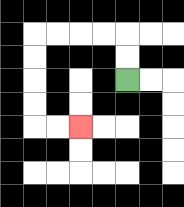{'start': '[5, 3]', 'end': '[3, 5]', 'path_directions': 'U,U,L,L,L,L,D,D,D,D,R,R', 'path_coordinates': '[[5, 3], [5, 2], [5, 1], [4, 1], [3, 1], [2, 1], [1, 1], [1, 2], [1, 3], [1, 4], [1, 5], [2, 5], [3, 5]]'}